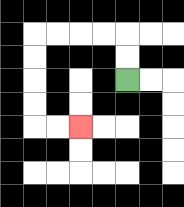{'start': '[5, 3]', 'end': '[3, 5]', 'path_directions': 'U,U,L,L,L,L,D,D,D,D,R,R', 'path_coordinates': '[[5, 3], [5, 2], [5, 1], [4, 1], [3, 1], [2, 1], [1, 1], [1, 2], [1, 3], [1, 4], [1, 5], [2, 5], [3, 5]]'}